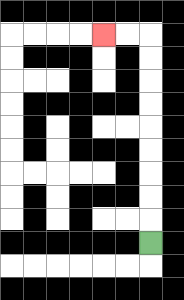{'start': '[6, 10]', 'end': '[4, 1]', 'path_directions': 'U,U,U,U,U,U,U,U,U,L,L', 'path_coordinates': '[[6, 10], [6, 9], [6, 8], [6, 7], [6, 6], [6, 5], [6, 4], [6, 3], [6, 2], [6, 1], [5, 1], [4, 1]]'}